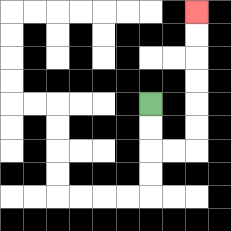{'start': '[6, 4]', 'end': '[8, 0]', 'path_directions': 'D,D,R,R,U,U,U,U,U,U', 'path_coordinates': '[[6, 4], [6, 5], [6, 6], [7, 6], [8, 6], [8, 5], [8, 4], [8, 3], [8, 2], [8, 1], [8, 0]]'}